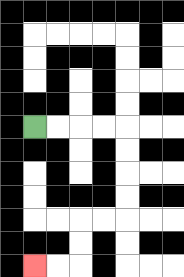{'start': '[1, 5]', 'end': '[1, 11]', 'path_directions': 'R,R,R,R,D,D,D,D,L,L,D,D,L,L', 'path_coordinates': '[[1, 5], [2, 5], [3, 5], [4, 5], [5, 5], [5, 6], [5, 7], [5, 8], [5, 9], [4, 9], [3, 9], [3, 10], [3, 11], [2, 11], [1, 11]]'}